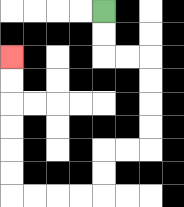{'start': '[4, 0]', 'end': '[0, 2]', 'path_directions': 'D,D,R,R,D,D,D,D,L,L,D,D,L,L,L,L,U,U,U,U,U,U', 'path_coordinates': '[[4, 0], [4, 1], [4, 2], [5, 2], [6, 2], [6, 3], [6, 4], [6, 5], [6, 6], [5, 6], [4, 6], [4, 7], [4, 8], [3, 8], [2, 8], [1, 8], [0, 8], [0, 7], [0, 6], [0, 5], [0, 4], [0, 3], [0, 2]]'}